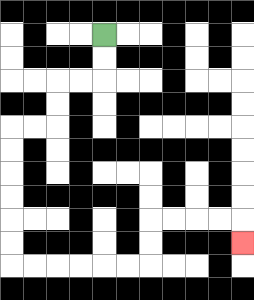{'start': '[4, 1]', 'end': '[10, 10]', 'path_directions': 'D,D,L,L,D,D,L,L,D,D,D,D,D,D,R,R,R,R,R,R,U,U,R,R,R,R,D', 'path_coordinates': '[[4, 1], [4, 2], [4, 3], [3, 3], [2, 3], [2, 4], [2, 5], [1, 5], [0, 5], [0, 6], [0, 7], [0, 8], [0, 9], [0, 10], [0, 11], [1, 11], [2, 11], [3, 11], [4, 11], [5, 11], [6, 11], [6, 10], [6, 9], [7, 9], [8, 9], [9, 9], [10, 9], [10, 10]]'}